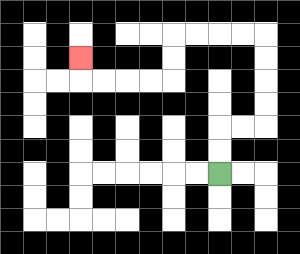{'start': '[9, 7]', 'end': '[3, 2]', 'path_directions': 'U,U,R,R,U,U,U,U,L,L,L,L,D,D,L,L,L,L,U', 'path_coordinates': '[[9, 7], [9, 6], [9, 5], [10, 5], [11, 5], [11, 4], [11, 3], [11, 2], [11, 1], [10, 1], [9, 1], [8, 1], [7, 1], [7, 2], [7, 3], [6, 3], [5, 3], [4, 3], [3, 3], [3, 2]]'}